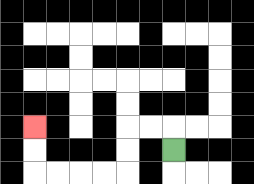{'start': '[7, 6]', 'end': '[1, 5]', 'path_directions': 'U,L,L,D,D,L,L,L,L,U,U', 'path_coordinates': '[[7, 6], [7, 5], [6, 5], [5, 5], [5, 6], [5, 7], [4, 7], [3, 7], [2, 7], [1, 7], [1, 6], [1, 5]]'}